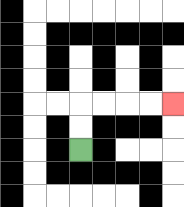{'start': '[3, 6]', 'end': '[7, 4]', 'path_directions': 'U,U,R,R,R,R', 'path_coordinates': '[[3, 6], [3, 5], [3, 4], [4, 4], [5, 4], [6, 4], [7, 4]]'}